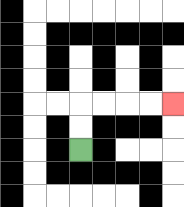{'start': '[3, 6]', 'end': '[7, 4]', 'path_directions': 'U,U,R,R,R,R', 'path_coordinates': '[[3, 6], [3, 5], [3, 4], [4, 4], [5, 4], [6, 4], [7, 4]]'}